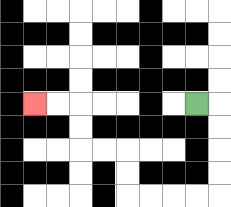{'start': '[8, 4]', 'end': '[1, 4]', 'path_directions': 'R,D,D,D,D,L,L,L,L,U,U,L,L,U,U,L,L', 'path_coordinates': '[[8, 4], [9, 4], [9, 5], [9, 6], [9, 7], [9, 8], [8, 8], [7, 8], [6, 8], [5, 8], [5, 7], [5, 6], [4, 6], [3, 6], [3, 5], [3, 4], [2, 4], [1, 4]]'}